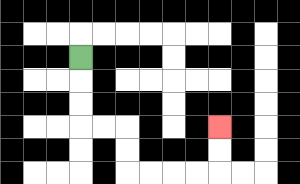{'start': '[3, 2]', 'end': '[9, 5]', 'path_directions': 'D,D,D,R,R,D,D,R,R,R,R,U,U', 'path_coordinates': '[[3, 2], [3, 3], [3, 4], [3, 5], [4, 5], [5, 5], [5, 6], [5, 7], [6, 7], [7, 7], [8, 7], [9, 7], [9, 6], [9, 5]]'}